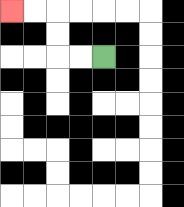{'start': '[4, 2]', 'end': '[0, 0]', 'path_directions': 'L,L,U,U,L,L', 'path_coordinates': '[[4, 2], [3, 2], [2, 2], [2, 1], [2, 0], [1, 0], [0, 0]]'}